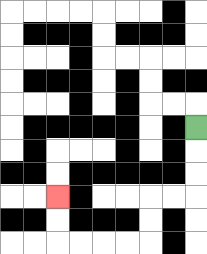{'start': '[8, 5]', 'end': '[2, 8]', 'path_directions': 'D,D,D,L,L,D,D,L,L,L,L,U,U', 'path_coordinates': '[[8, 5], [8, 6], [8, 7], [8, 8], [7, 8], [6, 8], [6, 9], [6, 10], [5, 10], [4, 10], [3, 10], [2, 10], [2, 9], [2, 8]]'}